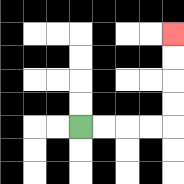{'start': '[3, 5]', 'end': '[7, 1]', 'path_directions': 'R,R,R,R,U,U,U,U', 'path_coordinates': '[[3, 5], [4, 5], [5, 5], [6, 5], [7, 5], [7, 4], [7, 3], [7, 2], [7, 1]]'}